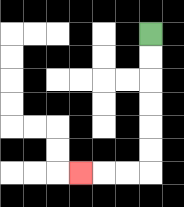{'start': '[6, 1]', 'end': '[3, 7]', 'path_directions': 'D,D,D,D,D,D,L,L,L', 'path_coordinates': '[[6, 1], [6, 2], [6, 3], [6, 4], [6, 5], [6, 6], [6, 7], [5, 7], [4, 7], [3, 7]]'}